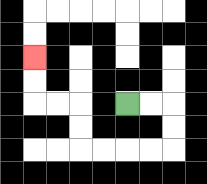{'start': '[5, 4]', 'end': '[1, 2]', 'path_directions': 'R,R,D,D,L,L,L,L,U,U,L,L,U,U', 'path_coordinates': '[[5, 4], [6, 4], [7, 4], [7, 5], [7, 6], [6, 6], [5, 6], [4, 6], [3, 6], [3, 5], [3, 4], [2, 4], [1, 4], [1, 3], [1, 2]]'}